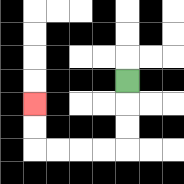{'start': '[5, 3]', 'end': '[1, 4]', 'path_directions': 'D,D,D,L,L,L,L,U,U', 'path_coordinates': '[[5, 3], [5, 4], [5, 5], [5, 6], [4, 6], [3, 6], [2, 6], [1, 6], [1, 5], [1, 4]]'}